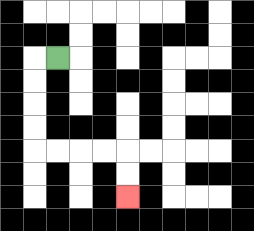{'start': '[2, 2]', 'end': '[5, 8]', 'path_directions': 'L,D,D,D,D,R,R,R,R,D,D', 'path_coordinates': '[[2, 2], [1, 2], [1, 3], [1, 4], [1, 5], [1, 6], [2, 6], [3, 6], [4, 6], [5, 6], [5, 7], [5, 8]]'}